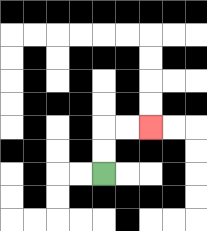{'start': '[4, 7]', 'end': '[6, 5]', 'path_directions': 'U,U,R,R', 'path_coordinates': '[[4, 7], [4, 6], [4, 5], [5, 5], [6, 5]]'}